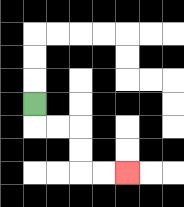{'start': '[1, 4]', 'end': '[5, 7]', 'path_directions': 'D,R,R,D,D,R,R', 'path_coordinates': '[[1, 4], [1, 5], [2, 5], [3, 5], [3, 6], [3, 7], [4, 7], [5, 7]]'}